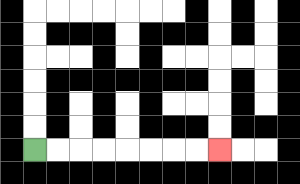{'start': '[1, 6]', 'end': '[9, 6]', 'path_directions': 'R,R,R,R,R,R,R,R', 'path_coordinates': '[[1, 6], [2, 6], [3, 6], [4, 6], [5, 6], [6, 6], [7, 6], [8, 6], [9, 6]]'}